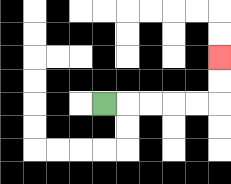{'start': '[4, 4]', 'end': '[9, 2]', 'path_directions': 'R,R,R,R,R,U,U', 'path_coordinates': '[[4, 4], [5, 4], [6, 4], [7, 4], [8, 4], [9, 4], [9, 3], [9, 2]]'}